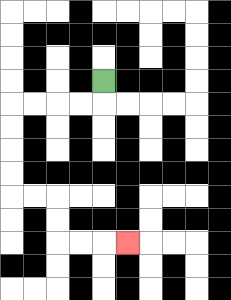{'start': '[4, 3]', 'end': '[5, 10]', 'path_directions': 'D,L,L,L,L,D,D,D,D,R,R,D,D,R,R,R', 'path_coordinates': '[[4, 3], [4, 4], [3, 4], [2, 4], [1, 4], [0, 4], [0, 5], [0, 6], [0, 7], [0, 8], [1, 8], [2, 8], [2, 9], [2, 10], [3, 10], [4, 10], [5, 10]]'}